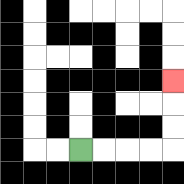{'start': '[3, 6]', 'end': '[7, 3]', 'path_directions': 'R,R,R,R,U,U,U', 'path_coordinates': '[[3, 6], [4, 6], [5, 6], [6, 6], [7, 6], [7, 5], [7, 4], [7, 3]]'}